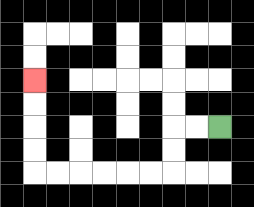{'start': '[9, 5]', 'end': '[1, 3]', 'path_directions': 'L,L,D,D,L,L,L,L,L,L,U,U,U,U', 'path_coordinates': '[[9, 5], [8, 5], [7, 5], [7, 6], [7, 7], [6, 7], [5, 7], [4, 7], [3, 7], [2, 7], [1, 7], [1, 6], [1, 5], [1, 4], [1, 3]]'}